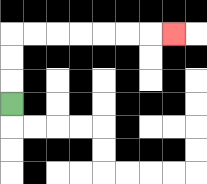{'start': '[0, 4]', 'end': '[7, 1]', 'path_directions': 'U,U,U,R,R,R,R,R,R,R', 'path_coordinates': '[[0, 4], [0, 3], [0, 2], [0, 1], [1, 1], [2, 1], [3, 1], [4, 1], [5, 1], [6, 1], [7, 1]]'}